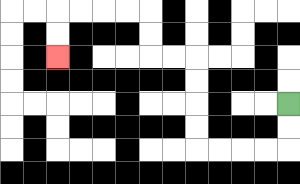{'start': '[12, 4]', 'end': '[2, 2]', 'path_directions': 'D,D,L,L,L,L,U,U,U,U,L,L,U,U,L,L,L,L,D,D', 'path_coordinates': '[[12, 4], [12, 5], [12, 6], [11, 6], [10, 6], [9, 6], [8, 6], [8, 5], [8, 4], [8, 3], [8, 2], [7, 2], [6, 2], [6, 1], [6, 0], [5, 0], [4, 0], [3, 0], [2, 0], [2, 1], [2, 2]]'}